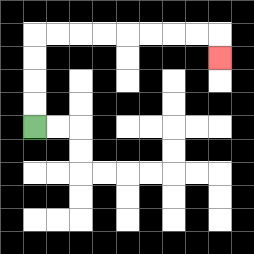{'start': '[1, 5]', 'end': '[9, 2]', 'path_directions': 'U,U,U,U,R,R,R,R,R,R,R,R,D', 'path_coordinates': '[[1, 5], [1, 4], [1, 3], [1, 2], [1, 1], [2, 1], [3, 1], [4, 1], [5, 1], [6, 1], [7, 1], [8, 1], [9, 1], [9, 2]]'}